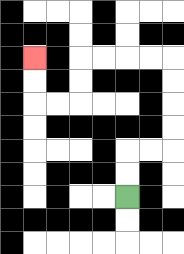{'start': '[5, 8]', 'end': '[1, 2]', 'path_directions': 'U,U,R,R,U,U,U,U,L,L,L,L,D,D,L,L,U,U', 'path_coordinates': '[[5, 8], [5, 7], [5, 6], [6, 6], [7, 6], [7, 5], [7, 4], [7, 3], [7, 2], [6, 2], [5, 2], [4, 2], [3, 2], [3, 3], [3, 4], [2, 4], [1, 4], [1, 3], [1, 2]]'}